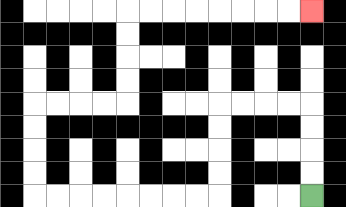{'start': '[13, 8]', 'end': '[13, 0]', 'path_directions': 'U,U,U,U,L,L,L,L,D,D,D,D,L,L,L,L,L,L,L,L,U,U,U,U,R,R,R,R,U,U,U,U,R,R,R,R,R,R,R,R', 'path_coordinates': '[[13, 8], [13, 7], [13, 6], [13, 5], [13, 4], [12, 4], [11, 4], [10, 4], [9, 4], [9, 5], [9, 6], [9, 7], [9, 8], [8, 8], [7, 8], [6, 8], [5, 8], [4, 8], [3, 8], [2, 8], [1, 8], [1, 7], [1, 6], [1, 5], [1, 4], [2, 4], [3, 4], [4, 4], [5, 4], [5, 3], [5, 2], [5, 1], [5, 0], [6, 0], [7, 0], [8, 0], [9, 0], [10, 0], [11, 0], [12, 0], [13, 0]]'}